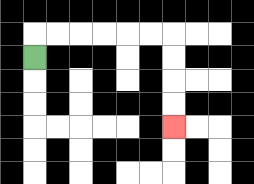{'start': '[1, 2]', 'end': '[7, 5]', 'path_directions': 'U,R,R,R,R,R,R,D,D,D,D', 'path_coordinates': '[[1, 2], [1, 1], [2, 1], [3, 1], [4, 1], [5, 1], [6, 1], [7, 1], [7, 2], [7, 3], [7, 4], [7, 5]]'}